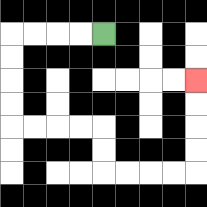{'start': '[4, 1]', 'end': '[8, 3]', 'path_directions': 'L,L,L,L,D,D,D,D,R,R,R,R,D,D,R,R,R,R,U,U,U,U', 'path_coordinates': '[[4, 1], [3, 1], [2, 1], [1, 1], [0, 1], [0, 2], [0, 3], [0, 4], [0, 5], [1, 5], [2, 5], [3, 5], [4, 5], [4, 6], [4, 7], [5, 7], [6, 7], [7, 7], [8, 7], [8, 6], [8, 5], [8, 4], [8, 3]]'}